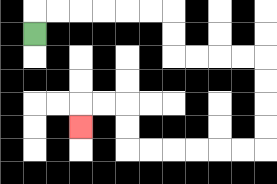{'start': '[1, 1]', 'end': '[3, 5]', 'path_directions': 'U,R,R,R,R,R,R,D,D,R,R,R,R,D,D,D,D,L,L,L,L,L,L,U,U,L,L,D', 'path_coordinates': '[[1, 1], [1, 0], [2, 0], [3, 0], [4, 0], [5, 0], [6, 0], [7, 0], [7, 1], [7, 2], [8, 2], [9, 2], [10, 2], [11, 2], [11, 3], [11, 4], [11, 5], [11, 6], [10, 6], [9, 6], [8, 6], [7, 6], [6, 6], [5, 6], [5, 5], [5, 4], [4, 4], [3, 4], [3, 5]]'}